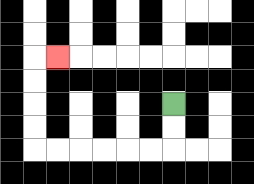{'start': '[7, 4]', 'end': '[2, 2]', 'path_directions': 'D,D,L,L,L,L,L,L,U,U,U,U,R', 'path_coordinates': '[[7, 4], [7, 5], [7, 6], [6, 6], [5, 6], [4, 6], [3, 6], [2, 6], [1, 6], [1, 5], [1, 4], [1, 3], [1, 2], [2, 2]]'}